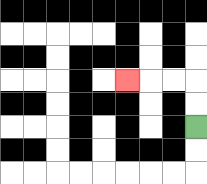{'start': '[8, 5]', 'end': '[5, 3]', 'path_directions': 'U,U,L,L,L', 'path_coordinates': '[[8, 5], [8, 4], [8, 3], [7, 3], [6, 3], [5, 3]]'}